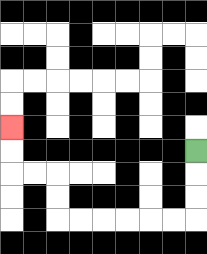{'start': '[8, 6]', 'end': '[0, 5]', 'path_directions': 'D,D,D,L,L,L,L,L,L,U,U,L,L,U,U', 'path_coordinates': '[[8, 6], [8, 7], [8, 8], [8, 9], [7, 9], [6, 9], [5, 9], [4, 9], [3, 9], [2, 9], [2, 8], [2, 7], [1, 7], [0, 7], [0, 6], [0, 5]]'}